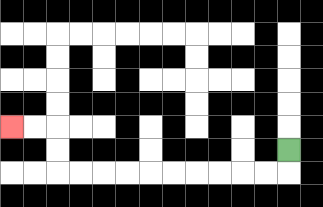{'start': '[12, 6]', 'end': '[0, 5]', 'path_directions': 'D,L,L,L,L,L,L,L,L,L,L,U,U,L,L', 'path_coordinates': '[[12, 6], [12, 7], [11, 7], [10, 7], [9, 7], [8, 7], [7, 7], [6, 7], [5, 7], [4, 7], [3, 7], [2, 7], [2, 6], [2, 5], [1, 5], [0, 5]]'}